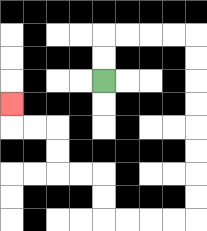{'start': '[4, 3]', 'end': '[0, 4]', 'path_directions': 'U,U,R,R,R,R,D,D,D,D,D,D,D,D,L,L,L,L,U,U,L,L,U,U,L,L,U', 'path_coordinates': '[[4, 3], [4, 2], [4, 1], [5, 1], [6, 1], [7, 1], [8, 1], [8, 2], [8, 3], [8, 4], [8, 5], [8, 6], [8, 7], [8, 8], [8, 9], [7, 9], [6, 9], [5, 9], [4, 9], [4, 8], [4, 7], [3, 7], [2, 7], [2, 6], [2, 5], [1, 5], [0, 5], [0, 4]]'}